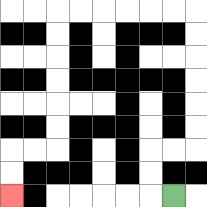{'start': '[7, 8]', 'end': '[0, 8]', 'path_directions': 'L,U,U,R,R,U,U,U,U,U,U,L,L,L,L,L,L,D,D,D,D,D,D,L,L,D,D', 'path_coordinates': '[[7, 8], [6, 8], [6, 7], [6, 6], [7, 6], [8, 6], [8, 5], [8, 4], [8, 3], [8, 2], [8, 1], [8, 0], [7, 0], [6, 0], [5, 0], [4, 0], [3, 0], [2, 0], [2, 1], [2, 2], [2, 3], [2, 4], [2, 5], [2, 6], [1, 6], [0, 6], [0, 7], [0, 8]]'}